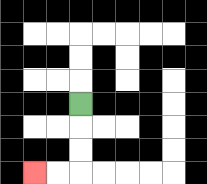{'start': '[3, 4]', 'end': '[1, 7]', 'path_directions': 'D,D,D,L,L', 'path_coordinates': '[[3, 4], [3, 5], [3, 6], [3, 7], [2, 7], [1, 7]]'}